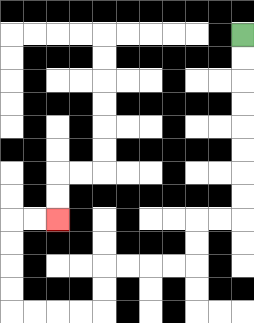{'start': '[10, 1]', 'end': '[2, 9]', 'path_directions': 'D,D,D,D,D,D,D,D,L,L,D,D,L,L,L,L,D,D,L,L,L,L,U,U,U,U,R,R', 'path_coordinates': '[[10, 1], [10, 2], [10, 3], [10, 4], [10, 5], [10, 6], [10, 7], [10, 8], [10, 9], [9, 9], [8, 9], [8, 10], [8, 11], [7, 11], [6, 11], [5, 11], [4, 11], [4, 12], [4, 13], [3, 13], [2, 13], [1, 13], [0, 13], [0, 12], [0, 11], [0, 10], [0, 9], [1, 9], [2, 9]]'}